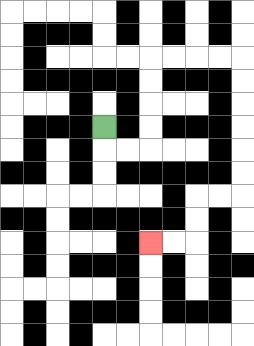{'start': '[4, 5]', 'end': '[6, 10]', 'path_directions': 'D,R,R,U,U,U,U,R,R,R,R,D,D,D,D,D,D,L,L,D,D,L,L', 'path_coordinates': '[[4, 5], [4, 6], [5, 6], [6, 6], [6, 5], [6, 4], [6, 3], [6, 2], [7, 2], [8, 2], [9, 2], [10, 2], [10, 3], [10, 4], [10, 5], [10, 6], [10, 7], [10, 8], [9, 8], [8, 8], [8, 9], [8, 10], [7, 10], [6, 10]]'}